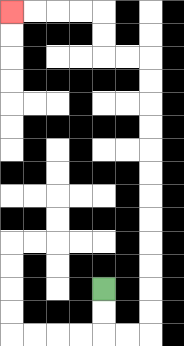{'start': '[4, 12]', 'end': '[0, 0]', 'path_directions': 'D,D,R,R,U,U,U,U,U,U,U,U,U,U,U,U,L,L,U,U,L,L,L,L', 'path_coordinates': '[[4, 12], [4, 13], [4, 14], [5, 14], [6, 14], [6, 13], [6, 12], [6, 11], [6, 10], [6, 9], [6, 8], [6, 7], [6, 6], [6, 5], [6, 4], [6, 3], [6, 2], [5, 2], [4, 2], [4, 1], [4, 0], [3, 0], [2, 0], [1, 0], [0, 0]]'}